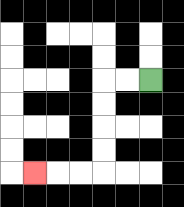{'start': '[6, 3]', 'end': '[1, 7]', 'path_directions': 'L,L,D,D,D,D,L,L,L', 'path_coordinates': '[[6, 3], [5, 3], [4, 3], [4, 4], [4, 5], [4, 6], [4, 7], [3, 7], [2, 7], [1, 7]]'}